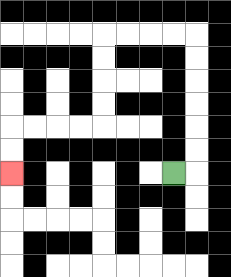{'start': '[7, 7]', 'end': '[0, 7]', 'path_directions': 'R,U,U,U,U,U,U,L,L,L,L,D,D,D,D,L,L,L,L,D,D', 'path_coordinates': '[[7, 7], [8, 7], [8, 6], [8, 5], [8, 4], [8, 3], [8, 2], [8, 1], [7, 1], [6, 1], [5, 1], [4, 1], [4, 2], [4, 3], [4, 4], [4, 5], [3, 5], [2, 5], [1, 5], [0, 5], [0, 6], [0, 7]]'}